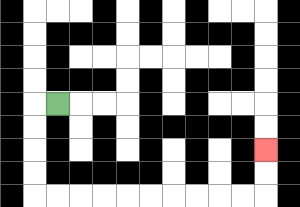{'start': '[2, 4]', 'end': '[11, 6]', 'path_directions': 'L,D,D,D,D,R,R,R,R,R,R,R,R,R,R,U,U', 'path_coordinates': '[[2, 4], [1, 4], [1, 5], [1, 6], [1, 7], [1, 8], [2, 8], [3, 8], [4, 8], [5, 8], [6, 8], [7, 8], [8, 8], [9, 8], [10, 8], [11, 8], [11, 7], [11, 6]]'}